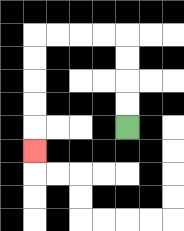{'start': '[5, 5]', 'end': '[1, 6]', 'path_directions': 'U,U,U,U,L,L,L,L,D,D,D,D,D', 'path_coordinates': '[[5, 5], [5, 4], [5, 3], [5, 2], [5, 1], [4, 1], [3, 1], [2, 1], [1, 1], [1, 2], [1, 3], [1, 4], [1, 5], [1, 6]]'}